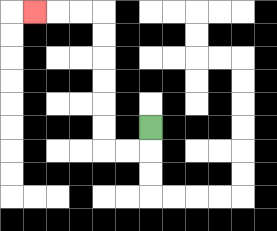{'start': '[6, 5]', 'end': '[1, 0]', 'path_directions': 'D,L,L,U,U,U,U,U,U,L,L,L', 'path_coordinates': '[[6, 5], [6, 6], [5, 6], [4, 6], [4, 5], [4, 4], [4, 3], [4, 2], [4, 1], [4, 0], [3, 0], [2, 0], [1, 0]]'}